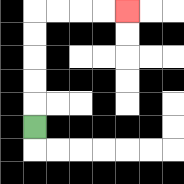{'start': '[1, 5]', 'end': '[5, 0]', 'path_directions': 'U,U,U,U,U,R,R,R,R', 'path_coordinates': '[[1, 5], [1, 4], [1, 3], [1, 2], [1, 1], [1, 0], [2, 0], [3, 0], [4, 0], [5, 0]]'}